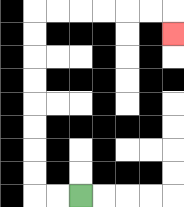{'start': '[3, 8]', 'end': '[7, 1]', 'path_directions': 'L,L,U,U,U,U,U,U,U,U,R,R,R,R,R,R,D', 'path_coordinates': '[[3, 8], [2, 8], [1, 8], [1, 7], [1, 6], [1, 5], [1, 4], [1, 3], [1, 2], [1, 1], [1, 0], [2, 0], [3, 0], [4, 0], [5, 0], [6, 0], [7, 0], [7, 1]]'}